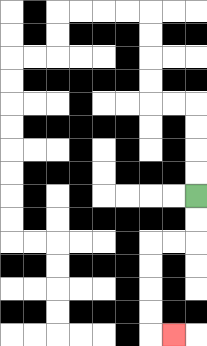{'start': '[8, 8]', 'end': '[7, 14]', 'path_directions': 'D,D,L,L,D,D,D,D,R', 'path_coordinates': '[[8, 8], [8, 9], [8, 10], [7, 10], [6, 10], [6, 11], [6, 12], [6, 13], [6, 14], [7, 14]]'}